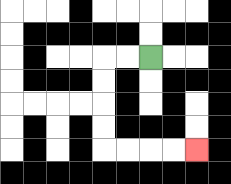{'start': '[6, 2]', 'end': '[8, 6]', 'path_directions': 'L,L,D,D,D,D,R,R,R,R', 'path_coordinates': '[[6, 2], [5, 2], [4, 2], [4, 3], [4, 4], [4, 5], [4, 6], [5, 6], [6, 6], [7, 6], [8, 6]]'}